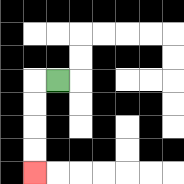{'start': '[2, 3]', 'end': '[1, 7]', 'path_directions': 'L,D,D,D,D', 'path_coordinates': '[[2, 3], [1, 3], [1, 4], [1, 5], [1, 6], [1, 7]]'}